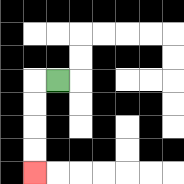{'start': '[2, 3]', 'end': '[1, 7]', 'path_directions': 'L,D,D,D,D', 'path_coordinates': '[[2, 3], [1, 3], [1, 4], [1, 5], [1, 6], [1, 7]]'}